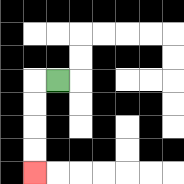{'start': '[2, 3]', 'end': '[1, 7]', 'path_directions': 'L,D,D,D,D', 'path_coordinates': '[[2, 3], [1, 3], [1, 4], [1, 5], [1, 6], [1, 7]]'}